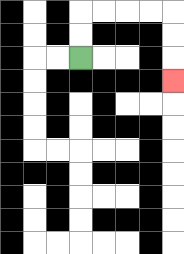{'start': '[3, 2]', 'end': '[7, 3]', 'path_directions': 'U,U,R,R,R,R,D,D,D', 'path_coordinates': '[[3, 2], [3, 1], [3, 0], [4, 0], [5, 0], [6, 0], [7, 0], [7, 1], [7, 2], [7, 3]]'}